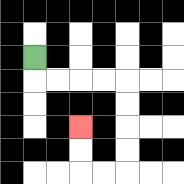{'start': '[1, 2]', 'end': '[3, 5]', 'path_directions': 'D,R,R,R,R,D,D,D,D,L,L,U,U', 'path_coordinates': '[[1, 2], [1, 3], [2, 3], [3, 3], [4, 3], [5, 3], [5, 4], [5, 5], [5, 6], [5, 7], [4, 7], [3, 7], [3, 6], [3, 5]]'}